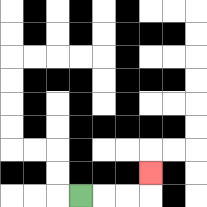{'start': '[3, 8]', 'end': '[6, 7]', 'path_directions': 'R,R,R,U', 'path_coordinates': '[[3, 8], [4, 8], [5, 8], [6, 8], [6, 7]]'}